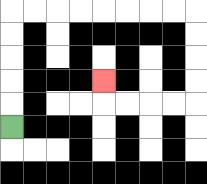{'start': '[0, 5]', 'end': '[4, 3]', 'path_directions': 'U,U,U,U,U,R,R,R,R,R,R,R,R,D,D,D,D,L,L,L,L,U', 'path_coordinates': '[[0, 5], [0, 4], [0, 3], [0, 2], [0, 1], [0, 0], [1, 0], [2, 0], [3, 0], [4, 0], [5, 0], [6, 0], [7, 0], [8, 0], [8, 1], [8, 2], [8, 3], [8, 4], [7, 4], [6, 4], [5, 4], [4, 4], [4, 3]]'}